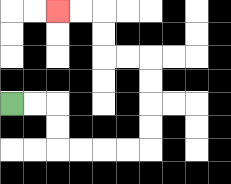{'start': '[0, 4]', 'end': '[2, 0]', 'path_directions': 'R,R,D,D,R,R,R,R,U,U,U,U,L,L,U,U,L,L', 'path_coordinates': '[[0, 4], [1, 4], [2, 4], [2, 5], [2, 6], [3, 6], [4, 6], [5, 6], [6, 6], [6, 5], [6, 4], [6, 3], [6, 2], [5, 2], [4, 2], [4, 1], [4, 0], [3, 0], [2, 0]]'}